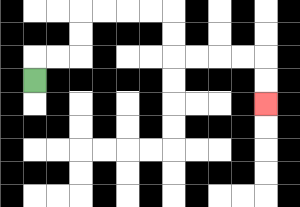{'start': '[1, 3]', 'end': '[11, 4]', 'path_directions': 'U,R,R,U,U,R,R,R,R,D,D,R,R,R,R,D,D', 'path_coordinates': '[[1, 3], [1, 2], [2, 2], [3, 2], [3, 1], [3, 0], [4, 0], [5, 0], [6, 0], [7, 0], [7, 1], [7, 2], [8, 2], [9, 2], [10, 2], [11, 2], [11, 3], [11, 4]]'}